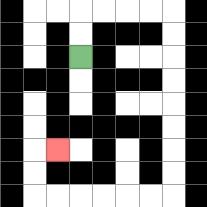{'start': '[3, 2]', 'end': '[2, 6]', 'path_directions': 'U,U,R,R,R,R,D,D,D,D,D,D,D,D,L,L,L,L,L,L,U,U,R', 'path_coordinates': '[[3, 2], [3, 1], [3, 0], [4, 0], [5, 0], [6, 0], [7, 0], [7, 1], [7, 2], [7, 3], [7, 4], [7, 5], [7, 6], [7, 7], [7, 8], [6, 8], [5, 8], [4, 8], [3, 8], [2, 8], [1, 8], [1, 7], [1, 6], [2, 6]]'}